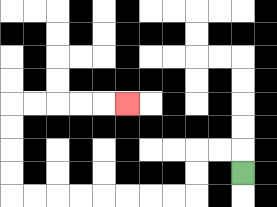{'start': '[10, 7]', 'end': '[5, 4]', 'path_directions': 'U,L,L,D,D,L,L,L,L,L,L,L,L,U,U,U,U,R,R,R,R,R', 'path_coordinates': '[[10, 7], [10, 6], [9, 6], [8, 6], [8, 7], [8, 8], [7, 8], [6, 8], [5, 8], [4, 8], [3, 8], [2, 8], [1, 8], [0, 8], [0, 7], [0, 6], [0, 5], [0, 4], [1, 4], [2, 4], [3, 4], [4, 4], [5, 4]]'}